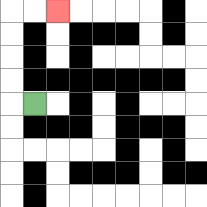{'start': '[1, 4]', 'end': '[2, 0]', 'path_directions': 'L,U,U,U,U,R,R', 'path_coordinates': '[[1, 4], [0, 4], [0, 3], [0, 2], [0, 1], [0, 0], [1, 0], [2, 0]]'}